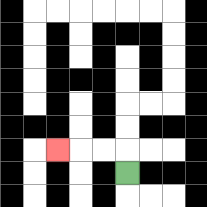{'start': '[5, 7]', 'end': '[2, 6]', 'path_directions': 'U,L,L,L', 'path_coordinates': '[[5, 7], [5, 6], [4, 6], [3, 6], [2, 6]]'}